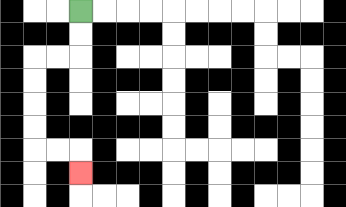{'start': '[3, 0]', 'end': '[3, 7]', 'path_directions': 'D,D,L,L,D,D,D,D,R,R,D', 'path_coordinates': '[[3, 0], [3, 1], [3, 2], [2, 2], [1, 2], [1, 3], [1, 4], [1, 5], [1, 6], [2, 6], [3, 6], [3, 7]]'}